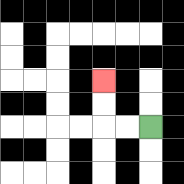{'start': '[6, 5]', 'end': '[4, 3]', 'path_directions': 'L,L,U,U', 'path_coordinates': '[[6, 5], [5, 5], [4, 5], [4, 4], [4, 3]]'}